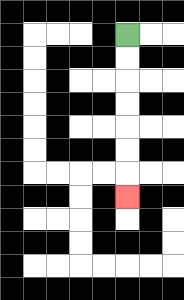{'start': '[5, 1]', 'end': '[5, 8]', 'path_directions': 'D,D,D,D,D,D,D', 'path_coordinates': '[[5, 1], [5, 2], [5, 3], [5, 4], [5, 5], [5, 6], [5, 7], [5, 8]]'}